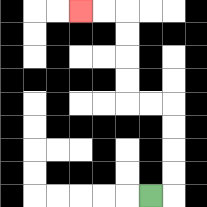{'start': '[6, 8]', 'end': '[3, 0]', 'path_directions': 'R,U,U,U,U,L,L,U,U,U,U,L,L', 'path_coordinates': '[[6, 8], [7, 8], [7, 7], [7, 6], [7, 5], [7, 4], [6, 4], [5, 4], [5, 3], [5, 2], [5, 1], [5, 0], [4, 0], [3, 0]]'}